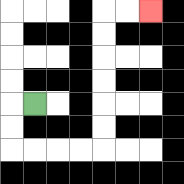{'start': '[1, 4]', 'end': '[6, 0]', 'path_directions': 'L,D,D,R,R,R,R,U,U,U,U,U,U,R,R', 'path_coordinates': '[[1, 4], [0, 4], [0, 5], [0, 6], [1, 6], [2, 6], [3, 6], [4, 6], [4, 5], [4, 4], [4, 3], [4, 2], [4, 1], [4, 0], [5, 0], [6, 0]]'}